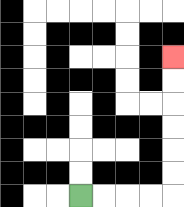{'start': '[3, 8]', 'end': '[7, 2]', 'path_directions': 'R,R,R,R,U,U,U,U,U,U', 'path_coordinates': '[[3, 8], [4, 8], [5, 8], [6, 8], [7, 8], [7, 7], [7, 6], [7, 5], [7, 4], [7, 3], [7, 2]]'}